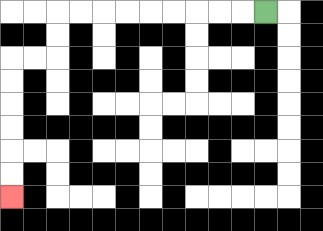{'start': '[11, 0]', 'end': '[0, 8]', 'path_directions': 'L,L,L,L,L,L,L,L,L,D,D,L,L,D,D,D,D,D,D', 'path_coordinates': '[[11, 0], [10, 0], [9, 0], [8, 0], [7, 0], [6, 0], [5, 0], [4, 0], [3, 0], [2, 0], [2, 1], [2, 2], [1, 2], [0, 2], [0, 3], [0, 4], [0, 5], [0, 6], [0, 7], [0, 8]]'}